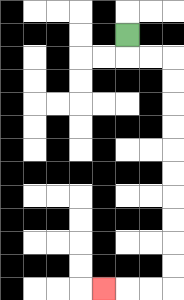{'start': '[5, 1]', 'end': '[4, 12]', 'path_directions': 'D,R,R,D,D,D,D,D,D,D,D,D,D,L,L,L', 'path_coordinates': '[[5, 1], [5, 2], [6, 2], [7, 2], [7, 3], [7, 4], [7, 5], [7, 6], [7, 7], [7, 8], [7, 9], [7, 10], [7, 11], [7, 12], [6, 12], [5, 12], [4, 12]]'}